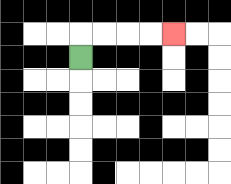{'start': '[3, 2]', 'end': '[7, 1]', 'path_directions': 'U,R,R,R,R', 'path_coordinates': '[[3, 2], [3, 1], [4, 1], [5, 1], [6, 1], [7, 1]]'}